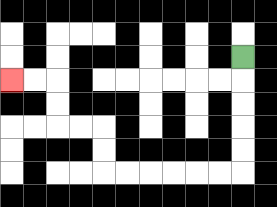{'start': '[10, 2]', 'end': '[0, 3]', 'path_directions': 'D,D,D,D,D,L,L,L,L,L,L,U,U,L,L,U,U,L,L', 'path_coordinates': '[[10, 2], [10, 3], [10, 4], [10, 5], [10, 6], [10, 7], [9, 7], [8, 7], [7, 7], [6, 7], [5, 7], [4, 7], [4, 6], [4, 5], [3, 5], [2, 5], [2, 4], [2, 3], [1, 3], [0, 3]]'}